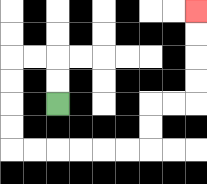{'start': '[2, 4]', 'end': '[8, 0]', 'path_directions': 'U,U,L,L,D,D,D,D,R,R,R,R,R,R,U,U,R,R,U,U,U,U', 'path_coordinates': '[[2, 4], [2, 3], [2, 2], [1, 2], [0, 2], [0, 3], [0, 4], [0, 5], [0, 6], [1, 6], [2, 6], [3, 6], [4, 6], [5, 6], [6, 6], [6, 5], [6, 4], [7, 4], [8, 4], [8, 3], [8, 2], [8, 1], [8, 0]]'}